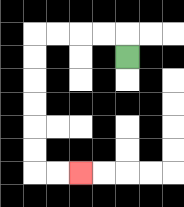{'start': '[5, 2]', 'end': '[3, 7]', 'path_directions': 'U,L,L,L,L,D,D,D,D,D,D,R,R', 'path_coordinates': '[[5, 2], [5, 1], [4, 1], [3, 1], [2, 1], [1, 1], [1, 2], [1, 3], [1, 4], [1, 5], [1, 6], [1, 7], [2, 7], [3, 7]]'}